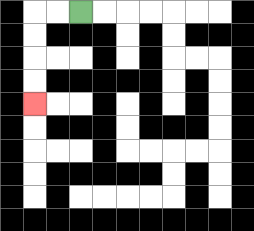{'start': '[3, 0]', 'end': '[1, 4]', 'path_directions': 'L,L,D,D,D,D', 'path_coordinates': '[[3, 0], [2, 0], [1, 0], [1, 1], [1, 2], [1, 3], [1, 4]]'}